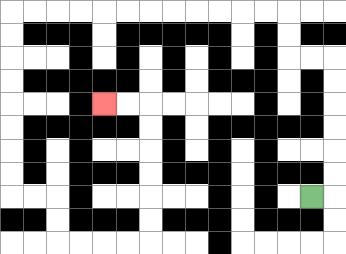{'start': '[13, 8]', 'end': '[4, 4]', 'path_directions': 'R,U,U,U,U,U,U,L,L,U,U,L,L,L,L,L,L,L,L,L,L,L,L,D,D,D,D,D,D,D,D,R,R,D,D,R,R,R,R,U,U,U,U,U,U,L,L', 'path_coordinates': '[[13, 8], [14, 8], [14, 7], [14, 6], [14, 5], [14, 4], [14, 3], [14, 2], [13, 2], [12, 2], [12, 1], [12, 0], [11, 0], [10, 0], [9, 0], [8, 0], [7, 0], [6, 0], [5, 0], [4, 0], [3, 0], [2, 0], [1, 0], [0, 0], [0, 1], [0, 2], [0, 3], [0, 4], [0, 5], [0, 6], [0, 7], [0, 8], [1, 8], [2, 8], [2, 9], [2, 10], [3, 10], [4, 10], [5, 10], [6, 10], [6, 9], [6, 8], [6, 7], [6, 6], [6, 5], [6, 4], [5, 4], [4, 4]]'}